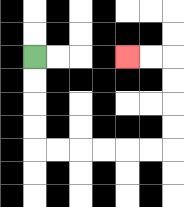{'start': '[1, 2]', 'end': '[5, 2]', 'path_directions': 'D,D,D,D,R,R,R,R,R,R,U,U,U,U,L,L', 'path_coordinates': '[[1, 2], [1, 3], [1, 4], [1, 5], [1, 6], [2, 6], [3, 6], [4, 6], [5, 6], [6, 6], [7, 6], [7, 5], [7, 4], [7, 3], [7, 2], [6, 2], [5, 2]]'}